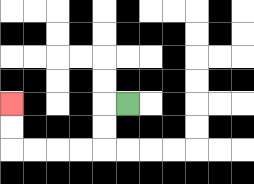{'start': '[5, 4]', 'end': '[0, 4]', 'path_directions': 'L,D,D,L,L,L,L,U,U', 'path_coordinates': '[[5, 4], [4, 4], [4, 5], [4, 6], [3, 6], [2, 6], [1, 6], [0, 6], [0, 5], [0, 4]]'}